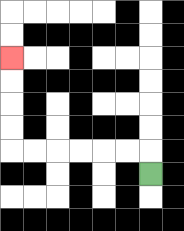{'start': '[6, 7]', 'end': '[0, 2]', 'path_directions': 'U,L,L,L,L,L,L,U,U,U,U', 'path_coordinates': '[[6, 7], [6, 6], [5, 6], [4, 6], [3, 6], [2, 6], [1, 6], [0, 6], [0, 5], [0, 4], [0, 3], [0, 2]]'}